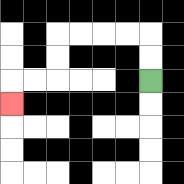{'start': '[6, 3]', 'end': '[0, 4]', 'path_directions': 'U,U,L,L,L,L,D,D,L,L,D', 'path_coordinates': '[[6, 3], [6, 2], [6, 1], [5, 1], [4, 1], [3, 1], [2, 1], [2, 2], [2, 3], [1, 3], [0, 3], [0, 4]]'}